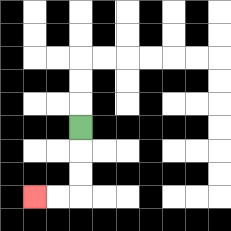{'start': '[3, 5]', 'end': '[1, 8]', 'path_directions': 'D,D,D,L,L', 'path_coordinates': '[[3, 5], [3, 6], [3, 7], [3, 8], [2, 8], [1, 8]]'}